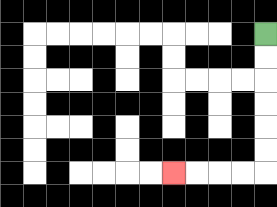{'start': '[11, 1]', 'end': '[7, 7]', 'path_directions': 'D,D,D,D,D,D,L,L,L,L', 'path_coordinates': '[[11, 1], [11, 2], [11, 3], [11, 4], [11, 5], [11, 6], [11, 7], [10, 7], [9, 7], [8, 7], [7, 7]]'}